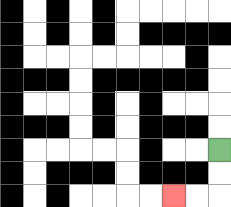{'start': '[9, 6]', 'end': '[7, 8]', 'path_directions': 'D,D,L,L', 'path_coordinates': '[[9, 6], [9, 7], [9, 8], [8, 8], [7, 8]]'}